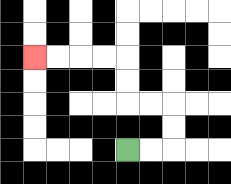{'start': '[5, 6]', 'end': '[1, 2]', 'path_directions': 'R,R,U,U,L,L,U,U,L,L,L,L', 'path_coordinates': '[[5, 6], [6, 6], [7, 6], [7, 5], [7, 4], [6, 4], [5, 4], [5, 3], [5, 2], [4, 2], [3, 2], [2, 2], [1, 2]]'}